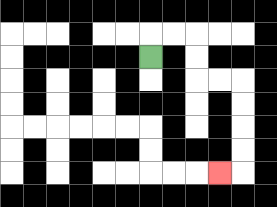{'start': '[6, 2]', 'end': '[9, 7]', 'path_directions': 'U,R,R,D,D,R,R,D,D,D,D,L', 'path_coordinates': '[[6, 2], [6, 1], [7, 1], [8, 1], [8, 2], [8, 3], [9, 3], [10, 3], [10, 4], [10, 5], [10, 6], [10, 7], [9, 7]]'}